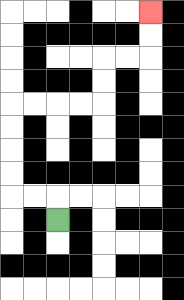{'start': '[2, 9]', 'end': '[6, 0]', 'path_directions': 'U,L,L,U,U,U,U,R,R,R,R,U,U,R,R,U,U', 'path_coordinates': '[[2, 9], [2, 8], [1, 8], [0, 8], [0, 7], [0, 6], [0, 5], [0, 4], [1, 4], [2, 4], [3, 4], [4, 4], [4, 3], [4, 2], [5, 2], [6, 2], [6, 1], [6, 0]]'}